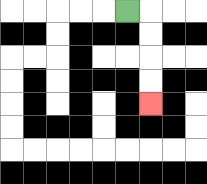{'start': '[5, 0]', 'end': '[6, 4]', 'path_directions': 'R,D,D,D,D', 'path_coordinates': '[[5, 0], [6, 0], [6, 1], [6, 2], [6, 3], [6, 4]]'}